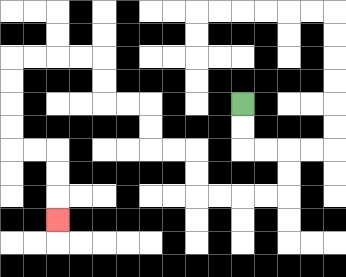{'start': '[10, 4]', 'end': '[2, 9]', 'path_directions': 'D,D,R,R,D,D,L,L,L,L,U,U,L,L,U,U,L,L,U,U,L,L,L,L,D,D,D,D,R,R,D,D,D', 'path_coordinates': '[[10, 4], [10, 5], [10, 6], [11, 6], [12, 6], [12, 7], [12, 8], [11, 8], [10, 8], [9, 8], [8, 8], [8, 7], [8, 6], [7, 6], [6, 6], [6, 5], [6, 4], [5, 4], [4, 4], [4, 3], [4, 2], [3, 2], [2, 2], [1, 2], [0, 2], [0, 3], [0, 4], [0, 5], [0, 6], [1, 6], [2, 6], [2, 7], [2, 8], [2, 9]]'}